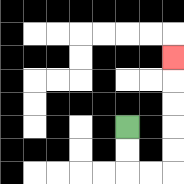{'start': '[5, 5]', 'end': '[7, 2]', 'path_directions': 'D,D,R,R,U,U,U,U,U', 'path_coordinates': '[[5, 5], [5, 6], [5, 7], [6, 7], [7, 7], [7, 6], [7, 5], [7, 4], [7, 3], [7, 2]]'}